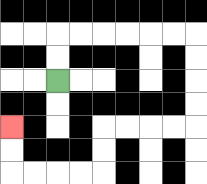{'start': '[2, 3]', 'end': '[0, 5]', 'path_directions': 'U,U,R,R,R,R,R,R,D,D,D,D,L,L,L,L,D,D,L,L,L,L,U,U', 'path_coordinates': '[[2, 3], [2, 2], [2, 1], [3, 1], [4, 1], [5, 1], [6, 1], [7, 1], [8, 1], [8, 2], [8, 3], [8, 4], [8, 5], [7, 5], [6, 5], [5, 5], [4, 5], [4, 6], [4, 7], [3, 7], [2, 7], [1, 7], [0, 7], [0, 6], [0, 5]]'}